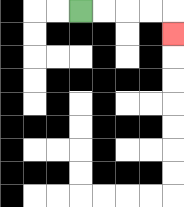{'start': '[3, 0]', 'end': '[7, 1]', 'path_directions': 'R,R,R,R,D', 'path_coordinates': '[[3, 0], [4, 0], [5, 0], [6, 0], [7, 0], [7, 1]]'}